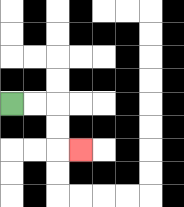{'start': '[0, 4]', 'end': '[3, 6]', 'path_directions': 'R,R,D,D,R', 'path_coordinates': '[[0, 4], [1, 4], [2, 4], [2, 5], [2, 6], [3, 6]]'}